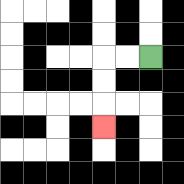{'start': '[6, 2]', 'end': '[4, 5]', 'path_directions': 'L,L,D,D,D', 'path_coordinates': '[[6, 2], [5, 2], [4, 2], [4, 3], [4, 4], [4, 5]]'}